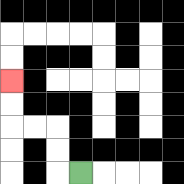{'start': '[3, 7]', 'end': '[0, 3]', 'path_directions': 'L,U,U,L,L,U,U', 'path_coordinates': '[[3, 7], [2, 7], [2, 6], [2, 5], [1, 5], [0, 5], [0, 4], [0, 3]]'}